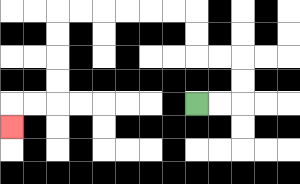{'start': '[8, 4]', 'end': '[0, 5]', 'path_directions': 'R,R,U,U,L,L,U,U,L,L,L,L,L,L,D,D,D,D,L,L,D', 'path_coordinates': '[[8, 4], [9, 4], [10, 4], [10, 3], [10, 2], [9, 2], [8, 2], [8, 1], [8, 0], [7, 0], [6, 0], [5, 0], [4, 0], [3, 0], [2, 0], [2, 1], [2, 2], [2, 3], [2, 4], [1, 4], [0, 4], [0, 5]]'}